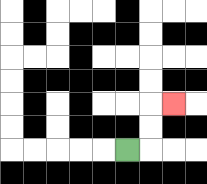{'start': '[5, 6]', 'end': '[7, 4]', 'path_directions': 'R,U,U,R', 'path_coordinates': '[[5, 6], [6, 6], [6, 5], [6, 4], [7, 4]]'}